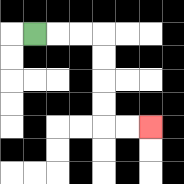{'start': '[1, 1]', 'end': '[6, 5]', 'path_directions': 'R,R,R,D,D,D,D,R,R', 'path_coordinates': '[[1, 1], [2, 1], [3, 1], [4, 1], [4, 2], [4, 3], [4, 4], [4, 5], [5, 5], [6, 5]]'}